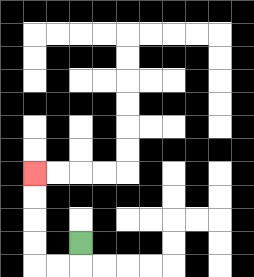{'start': '[3, 10]', 'end': '[1, 7]', 'path_directions': 'D,L,L,U,U,U,U', 'path_coordinates': '[[3, 10], [3, 11], [2, 11], [1, 11], [1, 10], [1, 9], [1, 8], [1, 7]]'}